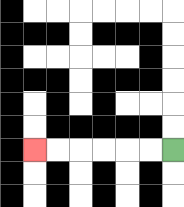{'start': '[7, 6]', 'end': '[1, 6]', 'path_directions': 'L,L,L,L,L,L', 'path_coordinates': '[[7, 6], [6, 6], [5, 6], [4, 6], [3, 6], [2, 6], [1, 6]]'}